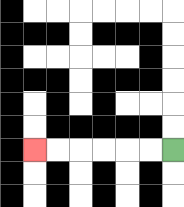{'start': '[7, 6]', 'end': '[1, 6]', 'path_directions': 'L,L,L,L,L,L', 'path_coordinates': '[[7, 6], [6, 6], [5, 6], [4, 6], [3, 6], [2, 6], [1, 6]]'}